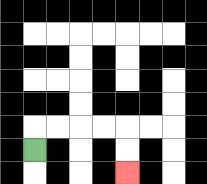{'start': '[1, 6]', 'end': '[5, 7]', 'path_directions': 'U,R,R,R,R,D,D', 'path_coordinates': '[[1, 6], [1, 5], [2, 5], [3, 5], [4, 5], [5, 5], [5, 6], [5, 7]]'}